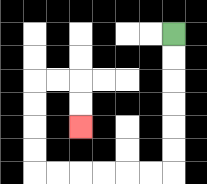{'start': '[7, 1]', 'end': '[3, 5]', 'path_directions': 'D,D,D,D,D,D,L,L,L,L,L,L,U,U,U,U,R,R,D,D', 'path_coordinates': '[[7, 1], [7, 2], [7, 3], [7, 4], [7, 5], [7, 6], [7, 7], [6, 7], [5, 7], [4, 7], [3, 7], [2, 7], [1, 7], [1, 6], [1, 5], [1, 4], [1, 3], [2, 3], [3, 3], [3, 4], [3, 5]]'}